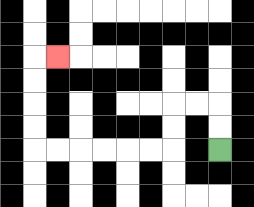{'start': '[9, 6]', 'end': '[2, 2]', 'path_directions': 'U,U,L,L,D,D,L,L,L,L,L,L,U,U,U,U,R', 'path_coordinates': '[[9, 6], [9, 5], [9, 4], [8, 4], [7, 4], [7, 5], [7, 6], [6, 6], [5, 6], [4, 6], [3, 6], [2, 6], [1, 6], [1, 5], [1, 4], [1, 3], [1, 2], [2, 2]]'}